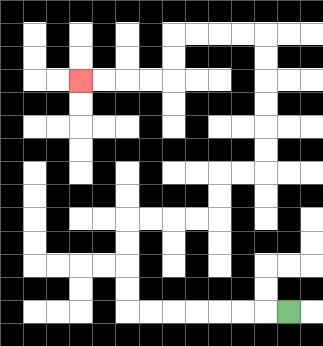{'start': '[12, 13]', 'end': '[3, 3]', 'path_directions': 'L,L,L,L,L,L,L,U,U,U,U,R,R,R,R,U,U,R,R,U,U,U,U,U,U,L,L,L,L,D,D,L,L,L,L', 'path_coordinates': '[[12, 13], [11, 13], [10, 13], [9, 13], [8, 13], [7, 13], [6, 13], [5, 13], [5, 12], [5, 11], [5, 10], [5, 9], [6, 9], [7, 9], [8, 9], [9, 9], [9, 8], [9, 7], [10, 7], [11, 7], [11, 6], [11, 5], [11, 4], [11, 3], [11, 2], [11, 1], [10, 1], [9, 1], [8, 1], [7, 1], [7, 2], [7, 3], [6, 3], [5, 3], [4, 3], [3, 3]]'}